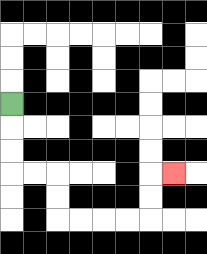{'start': '[0, 4]', 'end': '[7, 7]', 'path_directions': 'D,D,D,R,R,D,D,R,R,R,R,U,U,R', 'path_coordinates': '[[0, 4], [0, 5], [0, 6], [0, 7], [1, 7], [2, 7], [2, 8], [2, 9], [3, 9], [4, 9], [5, 9], [6, 9], [6, 8], [6, 7], [7, 7]]'}